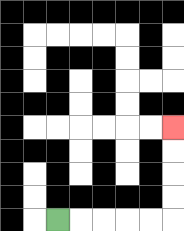{'start': '[2, 9]', 'end': '[7, 5]', 'path_directions': 'R,R,R,R,R,U,U,U,U', 'path_coordinates': '[[2, 9], [3, 9], [4, 9], [5, 9], [6, 9], [7, 9], [7, 8], [7, 7], [7, 6], [7, 5]]'}